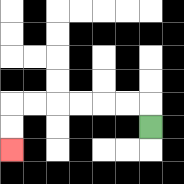{'start': '[6, 5]', 'end': '[0, 6]', 'path_directions': 'U,L,L,L,L,L,L,D,D', 'path_coordinates': '[[6, 5], [6, 4], [5, 4], [4, 4], [3, 4], [2, 4], [1, 4], [0, 4], [0, 5], [0, 6]]'}